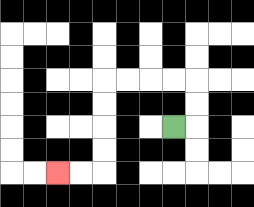{'start': '[7, 5]', 'end': '[2, 7]', 'path_directions': 'R,U,U,L,L,L,L,D,D,D,D,L,L', 'path_coordinates': '[[7, 5], [8, 5], [8, 4], [8, 3], [7, 3], [6, 3], [5, 3], [4, 3], [4, 4], [4, 5], [4, 6], [4, 7], [3, 7], [2, 7]]'}